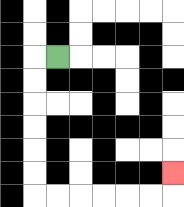{'start': '[2, 2]', 'end': '[7, 7]', 'path_directions': 'L,D,D,D,D,D,D,R,R,R,R,R,R,U', 'path_coordinates': '[[2, 2], [1, 2], [1, 3], [1, 4], [1, 5], [1, 6], [1, 7], [1, 8], [2, 8], [3, 8], [4, 8], [5, 8], [6, 8], [7, 8], [7, 7]]'}